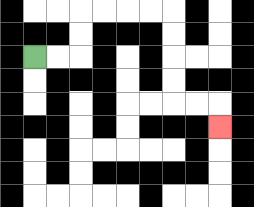{'start': '[1, 2]', 'end': '[9, 5]', 'path_directions': 'R,R,U,U,R,R,R,R,D,D,D,D,R,R,D', 'path_coordinates': '[[1, 2], [2, 2], [3, 2], [3, 1], [3, 0], [4, 0], [5, 0], [6, 0], [7, 0], [7, 1], [7, 2], [7, 3], [7, 4], [8, 4], [9, 4], [9, 5]]'}